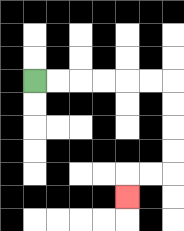{'start': '[1, 3]', 'end': '[5, 8]', 'path_directions': 'R,R,R,R,R,R,D,D,D,D,L,L,D', 'path_coordinates': '[[1, 3], [2, 3], [3, 3], [4, 3], [5, 3], [6, 3], [7, 3], [7, 4], [7, 5], [7, 6], [7, 7], [6, 7], [5, 7], [5, 8]]'}